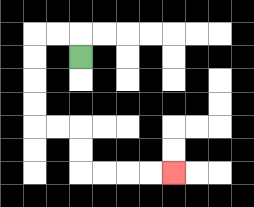{'start': '[3, 2]', 'end': '[7, 7]', 'path_directions': 'U,L,L,D,D,D,D,R,R,D,D,R,R,R,R', 'path_coordinates': '[[3, 2], [3, 1], [2, 1], [1, 1], [1, 2], [1, 3], [1, 4], [1, 5], [2, 5], [3, 5], [3, 6], [3, 7], [4, 7], [5, 7], [6, 7], [7, 7]]'}